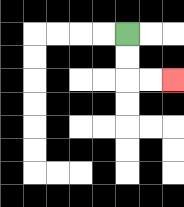{'start': '[5, 1]', 'end': '[7, 3]', 'path_directions': 'D,D,R,R', 'path_coordinates': '[[5, 1], [5, 2], [5, 3], [6, 3], [7, 3]]'}